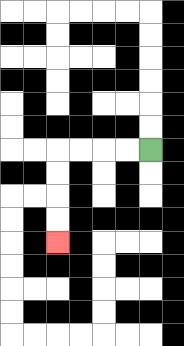{'start': '[6, 6]', 'end': '[2, 10]', 'path_directions': 'L,L,L,L,D,D,D,D', 'path_coordinates': '[[6, 6], [5, 6], [4, 6], [3, 6], [2, 6], [2, 7], [2, 8], [2, 9], [2, 10]]'}